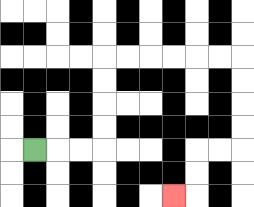{'start': '[1, 6]', 'end': '[7, 8]', 'path_directions': 'R,R,R,U,U,U,U,R,R,R,R,R,R,D,D,D,D,L,L,D,D,L', 'path_coordinates': '[[1, 6], [2, 6], [3, 6], [4, 6], [4, 5], [4, 4], [4, 3], [4, 2], [5, 2], [6, 2], [7, 2], [8, 2], [9, 2], [10, 2], [10, 3], [10, 4], [10, 5], [10, 6], [9, 6], [8, 6], [8, 7], [8, 8], [7, 8]]'}